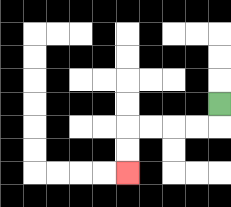{'start': '[9, 4]', 'end': '[5, 7]', 'path_directions': 'D,L,L,L,L,D,D', 'path_coordinates': '[[9, 4], [9, 5], [8, 5], [7, 5], [6, 5], [5, 5], [5, 6], [5, 7]]'}